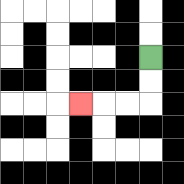{'start': '[6, 2]', 'end': '[3, 4]', 'path_directions': 'D,D,L,L,L', 'path_coordinates': '[[6, 2], [6, 3], [6, 4], [5, 4], [4, 4], [3, 4]]'}